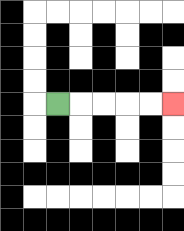{'start': '[2, 4]', 'end': '[7, 4]', 'path_directions': 'R,R,R,R,R', 'path_coordinates': '[[2, 4], [3, 4], [4, 4], [5, 4], [6, 4], [7, 4]]'}